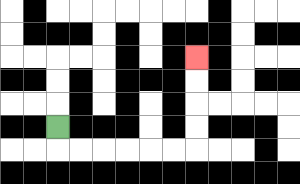{'start': '[2, 5]', 'end': '[8, 2]', 'path_directions': 'D,R,R,R,R,R,R,U,U,U,U', 'path_coordinates': '[[2, 5], [2, 6], [3, 6], [4, 6], [5, 6], [6, 6], [7, 6], [8, 6], [8, 5], [8, 4], [8, 3], [8, 2]]'}